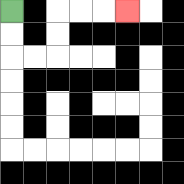{'start': '[0, 0]', 'end': '[5, 0]', 'path_directions': 'D,D,R,R,U,U,R,R,R', 'path_coordinates': '[[0, 0], [0, 1], [0, 2], [1, 2], [2, 2], [2, 1], [2, 0], [3, 0], [4, 0], [5, 0]]'}